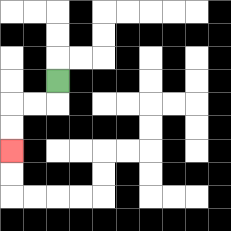{'start': '[2, 3]', 'end': '[0, 6]', 'path_directions': 'D,L,L,D,D', 'path_coordinates': '[[2, 3], [2, 4], [1, 4], [0, 4], [0, 5], [0, 6]]'}